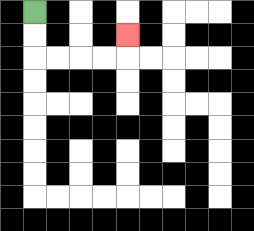{'start': '[1, 0]', 'end': '[5, 1]', 'path_directions': 'D,D,R,R,R,R,U', 'path_coordinates': '[[1, 0], [1, 1], [1, 2], [2, 2], [3, 2], [4, 2], [5, 2], [5, 1]]'}